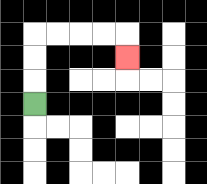{'start': '[1, 4]', 'end': '[5, 2]', 'path_directions': 'U,U,U,R,R,R,R,D', 'path_coordinates': '[[1, 4], [1, 3], [1, 2], [1, 1], [2, 1], [3, 1], [4, 1], [5, 1], [5, 2]]'}